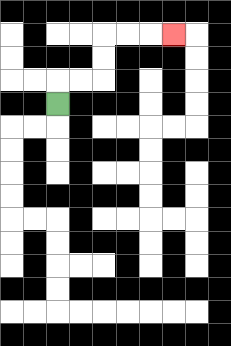{'start': '[2, 4]', 'end': '[7, 1]', 'path_directions': 'U,R,R,U,U,R,R,R', 'path_coordinates': '[[2, 4], [2, 3], [3, 3], [4, 3], [4, 2], [4, 1], [5, 1], [6, 1], [7, 1]]'}